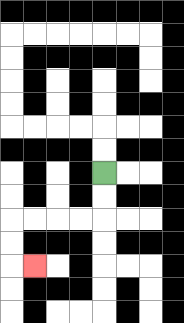{'start': '[4, 7]', 'end': '[1, 11]', 'path_directions': 'D,D,L,L,L,L,D,D,R', 'path_coordinates': '[[4, 7], [4, 8], [4, 9], [3, 9], [2, 9], [1, 9], [0, 9], [0, 10], [0, 11], [1, 11]]'}